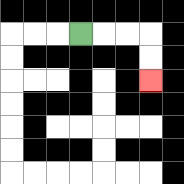{'start': '[3, 1]', 'end': '[6, 3]', 'path_directions': 'R,R,R,D,D', 'path_coordinates': '[[3, 1], [4, 1], [5, 1], [6, 1], [6, 2], [6, 3]]'}